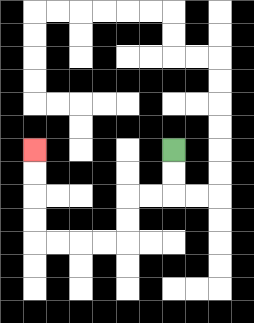{'start': '[7, 6]', 'end': '[1, 6]', 'path_directions': 'D,D,L,L,D,D,L,L,L,L,U,U,U,U', 'path_coordinates': '[[7, 6], [7, 7], [7, 8], [6, 8], [5, 8], [5, 9], [5, 10], [4, 10], [3, 10], [2, 10], [1, 10], [1, 9], [1, 8], [1, 7], [1, 6]]'}